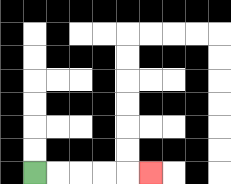{'start': '[1, 7]', 'end': '[6, 7]', 'path_directions': 'R,R,R,R,R', 'path_coordinates': '[[1, 7], [2, 7], [3, 7], [4, 7], [5, 7], [6, 7]]'}